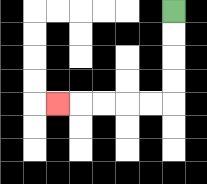{'start': '[7, 0]', 'end': '[2, 4]', 'path_directions': 'D,D,D,D,L,L,L,L,L', 'path_coordinates': '[[7, 0], [7, 1], [7, 2], [7, 3], [7, 4], [6, 4], [5, 4], [4, 4], [3, 4], [2, 4]]'}